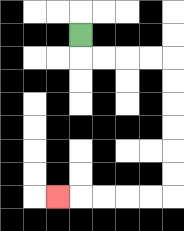{'start': '[3, 1]', 'end': '[2, 8]', 'path_directions': 'D,R,R,R,R,D,D,D,D,D,D,L,L,L,L,L', 'path_coordinates': '[[3, 1], [3, 2], [4, 2], [5, 2], [6, 2], [7, 2], [7, 3], [7, 4], [7, 5], [7, 6], [7, 7], [7, 8], [6, 8], [5, 8], [4, 8], [3, 8], [2, 8]]'}